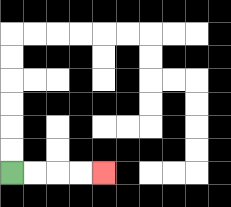{'start': '[0, 7]', 'end': '[4, 7]', 'path_directions': 'R,R,R,R', 'path_coordinates': '[[0, 7], [1, 7], [2, 7], [3, 7], [4, 7]]'}